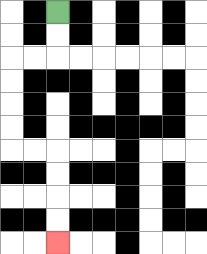{'start': '[2, 0]', 'end': '[2, 10]', 'path_directions': 'D,D,L,L,D,D,D,D,R,R,D,D,D,D', 'path_coordinates': '[[2, 0], [2, 1], [2, 2], [1, 2], [0, 2], [0, 3], [0, 4], [0, 5], [0, 6], [1, 6], [2, 6], [2, 7], [2, 8], [2, 9], [2, 10]]'}